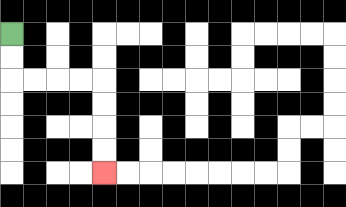{'start': '[0, 1]', 'end': '[4, 7]', 'path_directions': 'D,D,R,R,R,R,D,D,D,D', 'path_coordinates': '[[0, 1], [0, 2], [0, 3], [1, 3], [2, 3], [3, 3], [4, 3], [4, 4], [4, 5], [4, 6], [4, 7]]'}